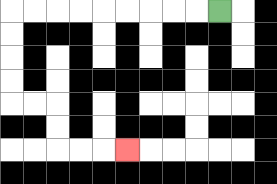{'start': '[9, 0]', 'end': '[5, 6]', 'path_directions': 'L,L,L,L,L,L,L,L,L,D,D,D,D,R,R,D,D,R,R,R', 'path_coordinates': '[[9, 0], [8, 0], [7, 0], [6, 0], [5, 0], [4, 0], [3, 0], [2, 0], [1, 0], [0, 0], [0, 1], [0, 2], [0, 3], [0, 4], [1, 4], [2, 4], [2, 5], [2, 6], [3, 6], [4, 6], [5, 6]]'}